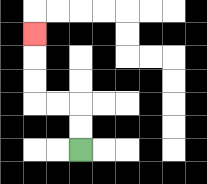{'start': '[3, 6]', 'end': '[1, 1]', 'path_directions': 'U,U,L,L,U,U,U', 'path_coordinates': '[[3, 6], [3, 5], [3, 4], [2, 4], [1, 4], [1, 3], [1, 2], [1, 1]]'}